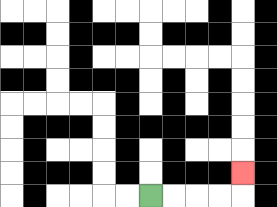{'start': '[6, 8]', 'end': '[10, 7]', 'path_directions': 'R,R,R,R,U', 'path_coordinates': '[[6, 8], [7, 8], [8, 8], [9, 8], [10, 8], [10, 7]]'}